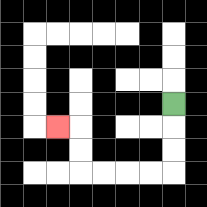{'start': '[7, 4]', 'end': '[2, 5]', 'path_directions': 'D,D,D,L,L,L,L,U,U,L', 'path_coordinates': '[[7, 4], [7, 5], [7, 6], [7, 7], [6, 7], [5, 7], [4, 7], [3, 7], [3, 6], [3, 5], [2, 5]]'}